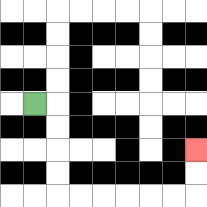{'start': '[1, 4]', 'end': '[8, 6]', 'path_directions': 'R,D,D,D,D,R,R,R,R,R,R,U,U', 'path_coordinates': '[[1, 4], [2, 4], [2, 5], [2, 6], [2, 7], [2, 8], [3, 8], [4, 8], [5, 8], [6, 8], [7, 8], [8, 8], [8, 7], [8, 6]]'}